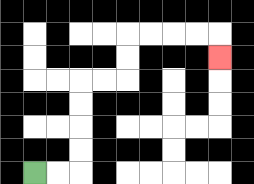{'start': '[1, 7]', 'end': '[9, 2]', 'path_directions': 'R,R,U,U,U,U,R,R,U,U,R,R,R,R,D', 'path_coordinates': '[[1, 7], [2, 7], [3, 7], [3, 6], [3, 5], [3, 4], [3, 3], [4, 3], [5, 3], [5, 2], [5, 1], [6, 1], [7, 1], [8, 1], [9, 1], [9, 2]]'}